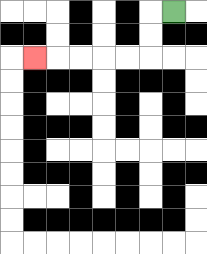{'start': '[7, 0]', 'end': '[1, 2]', 'path_directions': 'L,D,D,L,L,L,L,L', 'path_coordinates': '[[7, 0], [6, 0], [6, 1], [6, 2], [5, 2], [4, 2], [3, 2], [2, 2], [1, 2]]'}